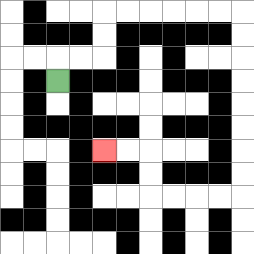{'start': '[2, 3]', 'end': '[4, 6]', 'path_directions': 'U,R,R,U,U,R,R,R,R,R,R,D,D,D,D,D,D,D,D,L,L,L,L,U,U,L,L', 'path_coordinates': '[[2, 3], [2, 2], [3, 2], [4, 2], [4, 1], [4, 0], [5, 0], [6, 0], [7, 0], [8, 0], [9, 0], [10, 0], [10, 1], [10, 2], [10, 3], [10, 4], [10, 5], [10, 6], [10, 7], [10, 8], [9, 8], [8, 8], [7, 8], [6, 8], [6, 7], [6, 6], [5, 6], [4, 6]]'}